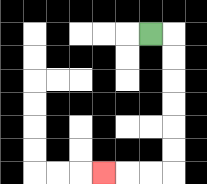{'start': '[6, 1]', 'end': '[4, 7]', 'path_directions': 'R,D,D,D,D,D,D,L,L,L', 'path_coordinates': '[[6, 1], [7, 1], [7, 2], [7, 3], [7, 4], [7, 5], [7, 6], [7, 7], [6, 7], [5, 7], [4, 7]]'}